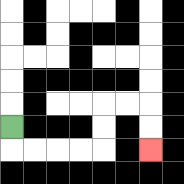{'start': '[0, 5]', 'end': '[6, 6]', 'path_directions': 'D,R,R,R,R,U,U,R,R,D,D', 'path_coordinates': '[[0, 5], [0, 6], [1, 6], [2, 6], [3, 6], [4, 6], [4, 5], [4, 4], [5, 4], [6, 4], [6, 5], [6, 6]]'}